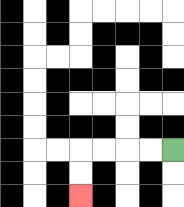{'start': '[7, 6]', 'end': '[3, 8]', 'path_directions': 'L,L,L,L,D,D', 'path_coordinates': '[[7, 6], [6, 6], [5, 6], [4, 6], [3, 6], [3, 7], [3, 8]]'}